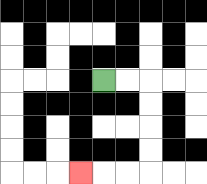{'start': '[4, 3]', 'end': '[3, 7]', 'path_directions': 'R,R,D,D,D,D,L,L,L', 'path_coordinates': '[[4, 3], [5, 3], [6, 3], [6, 4], [6, 5], [6, 6], [6, 7], [5, 7], [4, 7], [3, 7]]'}